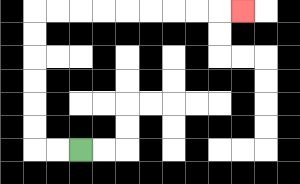{'start': '[3, 6]', 'end': '[10, 0]', 'path_directions': 'L,L,U,U,U,U,U,U,R,R,R,R,R,R,R,R,R', 'path_coordinates': '[[3, 6], [2, 6], [1, 6], [1, 5], [1, 4], [1, 3], [1, 2], [1, 1], [1, 0], [2, 0], [3, 0], [4, 0], [5, 0], [6, 0], [7, 0], [8, 0], [9, 0], [10, 0]]'}